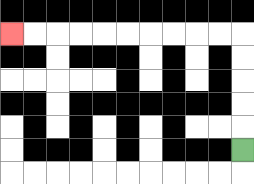{'start': '[10, 6]', 'end': '[0, 1]', 'path_directions': 'U,U,U,U,U,L,L,L,L,L,L,L,L,L,L', 'path_coordinates': '[[10, 6], [10, 5], [10, 4], [10, 3], [10, 2], [10, 1], [9, 1], [8, 1], [7, 1], [6, 1], [5, 1], [4, 1], [3, 1], [2, 1], [1, 1], [0, 1]]'}